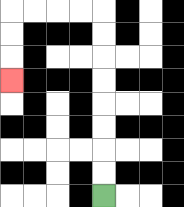{'start': '[4, 8]', 'end': '[0, 3]', 'path_directions': 'U,U,U,U,U,U,U,U,L,L,L,L,D,D,D', 'path_coordinates': '[[4, 8], [4, 7], [4, 6], [4, 5], [4, 4], [4, 3], [4, 2], [4, 1], [4, 0], [3, 0], [2, 0], [1, 0], [0, 0], [0, 1], [0, 2], [0, 3]]'}